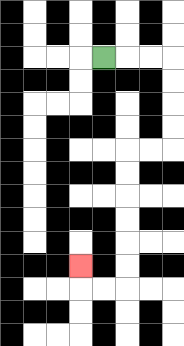{'start': '[4, 2]', 'end': '[3, 11]', 'path_directions': 'R,R,R,D,D,D,D,L,L,D,D,D,D,D,D,L,L,U', 'path_coordinates': '[[4, 2], [5, 2], [6, 2], [7, 2], [7, 3], [7, 4], [7, 5], [7, 6], [6, 6], [5, 6], [5, 7], [5, 8], [5, 9], [5, 10], [5, 11], [5, 12], [4, 12], [3, 12], [3, 11]]'}